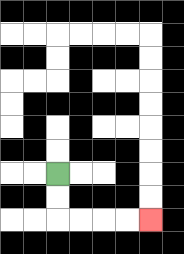{'start': '[2, 7]', 'end': '[6, 9]', 'path_directions': 'D,D,R,R,R,R', 'path_coordinates': '[[2, 7], [2, 8], [2, 9], [3, 9], [4, 9], [5, 9], [6, 9]]'}